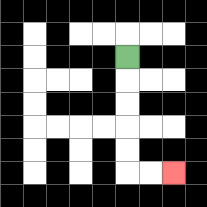{'start': '[5, 2]', 'end': '[7, 7]', 'path_directions': 'D,D,D,D,D,R,R', 'path_coordinates': '[[5, 2], [5, 3], [5, 4], [5, 5], [5, 6], [5, 7], [6, 7], [7, 7]]'}